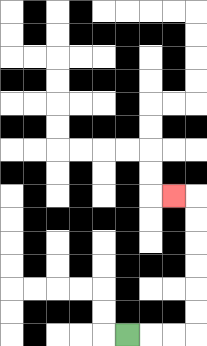{'start': '[5, 14]', 'end': '[7, 8]', 'path_directions': 'R,R,R,U,U,U,U,U,U,L', 'path_coordinates': '[[5, 14], [6, 14], [7, 14], [8, 14], [8, 13], [8, 12], [8, 11], [8, 10], [8, 9], [8, 8], [7, 8]]'}